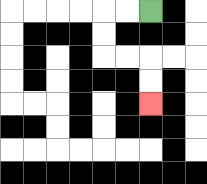{'start': '[6, 0]', 'end': '[6, 4]', 'path_directions': 'L,L,D,D,R,R,D,D', 'path_coordinates': '[[6, 0], [5, 0], [4, 0], [4, 1], [4, 2], [5, 2], [6, 2], [6, 3], [6, 4]]'}